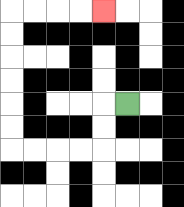{'start': '[5, 4]', 'end': '[4, 0]', 'path_directions': 'L,D,D,L,L,L,L,U,U,U,U,U,U,R,R,R,R', 'path_coordinates': '[[5, 4], [4, 4], [4, 5], [4, 6], [3, 6], [2, 6], [1, 6], [0, 6], [0, 5], [0, 4], [0, 3], [0, 2], [0, 1], [0, 0], [1, 0], [2, 0], [3, 0], [4, 0]]'}